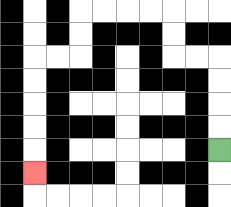{'start': '[9, 6]', 'end': '[1, 7]', 'path_directions': 'U,U,U,U,L,L,U,U,L,L,L,L,D,D,L,L,D,D,D,D,D', 'path_coordinates': '[[9, 6], [9, 5], [9, 4], [9, 3], [9, 2], [8, 2], [7, 2], [7, 1], [7, 0], [6, 0], [5, 0], [4, 0], [3, 0], [3, 1], [3, 2], [2, 2], [1, 2], [1, 3], [1, 4], [1, 5], [1, 6], [1, 7]]'}